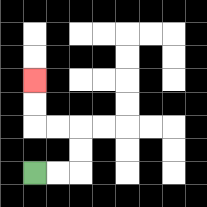{'start': '[1, 7]', 'end': '[1, 3]', 'path_directions': 'R,R,U,U,L,L,U,U', 'path_coordinates': '[[1, 7], [2, 7], [3, 7], [3, 6], [3, 5], [2, 5], [1, 5], [1, 4], [1, 3]]'}